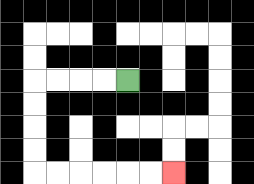{'start': '[5, 3]', 'end': '[7, 7]', 'path_directions': 'L,L,L,L,D,D,D,D,R,R,R,R,R,R', 'path_coordinates': '[[5, 3], [4, 3], [3, 3], [2, 3], [1, 3], [1, 4], [1, 5], [1, 6], [1, 7], [2, 7], [3, 7], [4, 7], [5, 7], [6, 7], [7, 7]]'}